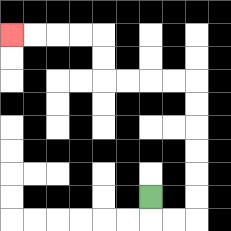{'start': '[6, 8]', 'end': '[0, 1]', 'path_directions': 'D,R,R,U,U,U,U,U,U,L,L,L,L,U,U,L,L,L,L', 'path_coordinates': '[[6, 8], [6, 9], [7, 9], [8, 9], [8, 8], [8, 7], [8, 6], [8, 5], [8, 4], [8, 3], [7, 3], [6, 3], [5, 3], [4, 3], [4, 2], [4, 1], [3, 1], [2, 1], [1, 1], [0, 1]]'}